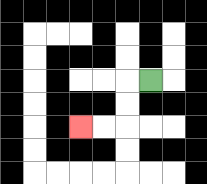{'start': '[6, 3]', 'end': '[3, 5]', 'path_directions': 'L,D,D,L,L', 'path_coordinates': '[[6, 3], [5, 3], [5, 4], [5, 5], [4, 5], [3, 5]]'}